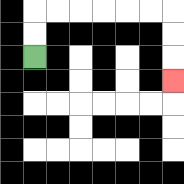{'start': '[1, 2]', 'end': '[7, 3]', 'path_directions': 'U,U,R,R,R,R,R,R,D,D,D', 'path_coordinates': '[[1, 2], [1, 1], [1, 0], [2, 0], [3, 0], [4, 0], [5, 0], [6, 0], [7, 0], [7, 1], [7, 2], [7, 3]]'}